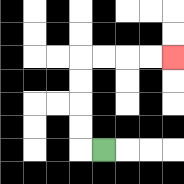{'start': '[4, 6]', 'end': '[7, 2]', 'path_directions': 'L,U,U,U,U,R,R,R,R', 'path_coordinates': '[[4, 6], [3, 6], [3, 5], [3, 4], [3, 3], [3, 2], [4, 2], [5, 2], [6, 2], [7, 2]]'}